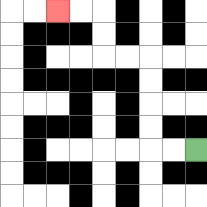{'start': '[8, 6]', 'end': '[2, 0]', 'path_directions': 'L,L,U,U,U,U,L,L,U,U,L,L', 'path_coordinates': '[[8, 6], [7, 6], [6, 6], [6, 5], [6, 4], [6, 3], [6, 2], [5, 2], [4, 2], [4, 1], [4, 0], [3, 0], [2, 0]]'}